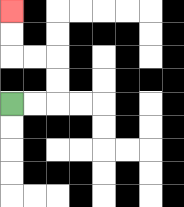{'start': '[0, 4]', 'end': '[0, 0]', 'path_directions': 'R,R,U,U,L,L,U,U', 'path_coordinates': '[[0, 4], [1, 4], [2, 4], [2, 3], [2, 2], [1, 2], [0, 2], [0, 1], [0, 0]]'}